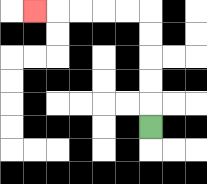{'start': '[6, 5]', 'end': '[1, 0]', 'path_directions': 'U,U,U,U,U,L,L,L,L,L', 'path_coordinates': '[[6, 5], [6, 4], [6, 3], [6, 2], [6, 1], [6, 0], [5, 0], [4, 0], [3, 0], [2, 0], [1, 0]]'}